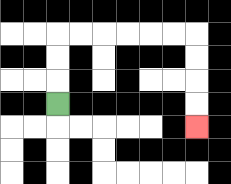{'start': '[2, 4]', 'end': '[8, 5]', 'path_directions': 'U,U,U,R,R,R,R,R,R,D,D,D,D', 'path_coordinates': '[[2, 4], [2, 3], [2, 2], [2, 1], [3, 1], [4, 1], [5, 1], [6, 1], [7, 1], [8, 1], [8, 2], [8, 3], [8, 4], [8, 5]]'}